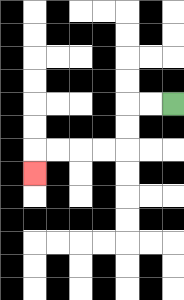{'start': '[7, 4]', 'end': '[1, 7]', 'path_directions': 'L,L,D,D,L,L,L,L,D', 'path_coordinates': '[[7, 4], [6, 4], [5, 4], [5, 5], [5, 6], [4, 6], [3, 6], [2, 6], [1, 6], [1, 7]]'}